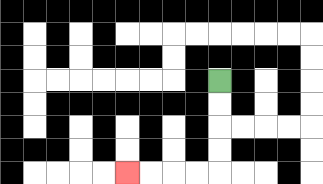{'start': '[9, 3]', 'end': '[5, 7]', 'path_directions': 'D,D,D,D,L,L,L,L', 'path_coordinates': '[[9, 3], [9, 4], [9, 5], [9, 6], [9, 7], [8, 7], [7, 7], [6, 7], [5, 7]]'}